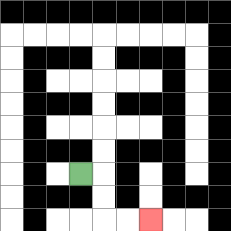{'start': '[3, 7]', 'end': '[6, 9]', 'path_directions': 'R,D,D,R,R', 'path_coordinates': '[[3, 7], [4, 7], [4, 8], [4, 9], [5, 9], [6, 9]]'}